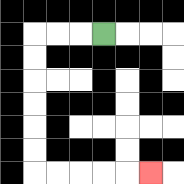{'start': '[4, 1]', 'end': '[6, 7]', 'path_directions': 'L,L,L,D,D,D,D,D,D,R,R,R,R,R', 'path_coordinates': '[[4, 1], [3, 1], [2, 1], [1, 1], [1, 2], [1, 3], [1, 4], [1, 5], [1, 6], [1, 7], [2, 7], [3, 7], [4, 7], [5, 7], [6, 7]]'}